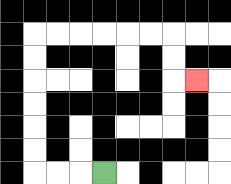{'start': '[4, 7]', 'end': '[8, 3]', 'path_directions': 'L,L,L,U,U,U,U,U,U,R,R,R,R,R,R,D,D,R', 'path_coordinates': '[[4, 7], [3, 7], [2, 7], [1, 7], [1, 6], [1, 5], [1, 4], [1, 3], [1, 2], [1, 1], [2, 1], [3, 1], [4, 1], [5, 1], [6, 1], [7, 1], [7, 2], [7, 3], [8, 3]]'}